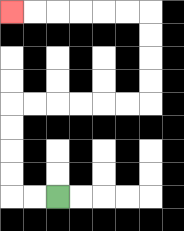{'start': '[2, 8]', 'end': '[0, 0]', 'path_directions': 'L,L,U,U,U,U,R,R,R,R,R,R,U,U,U,U,L,L,L,L,L,L', 'path_coordinates': '[[2, 8], [1, 8], [0, 8], [0, 7], [0, 6], [0, 5], [0, 4], [1, 4], [2, 4], [3, 4], [4, 4], [5, 4], [6, 4], [6, 3], [6, 2], [6, 1], [6, 0], [5, 0], [4, 0], [3, 0], [2, 0], [1, 0], [0, 0]]'}